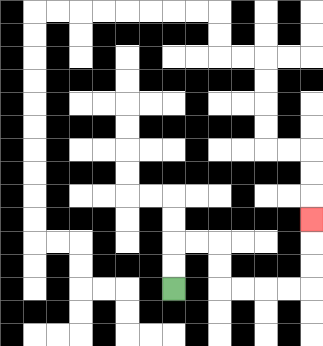{'start': '[7, 12]', 'end': '[13, 9]', 'path_directions': 'U,U,R,R,D,D,R,R,R,R,U,U,U', 'path_coordinates': '[[7, 12], [7, 11], [7, 10], [8, 10], [9, 10], [9, 11], [9, 12], [10, 12], [11, 12], [12, 12], [13, 12], [13, 11], [13, 10], [13, 9]]'}